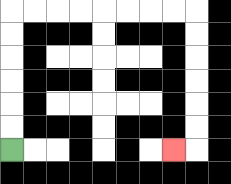{'start': '[0, 6]', 'end': '[7, 6]', 'path_directions': 'U,U,U,U,U,U,R,R,R,R,R,R,R,R,D,D,D,D,D,D,L', 'path_coordinates': '[[0, 6], [0, 5], [0, 4], [0, 3], [0, 2], [0, 1], [0, 0], [1, 0], [2, 0], [3, 0], [4, 0], [5, 0], [6, 0], [7, 0], [8, 0], [8, 1], [8, 2], [8, 3], [8, 4], [8, 5], [8, 6], [7, 6]]'}